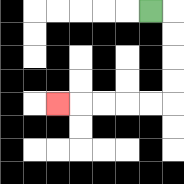{'start': '[6, 0]', 'end': '[2, 4]', 'path_directions': 'R,D,D,D,D,L,L,L,L,L', 'path_coordinates': '[[6, 0], [7, 0], [7, 1], [7, 2], [7, 3], [7, 4], [6, 4], [5, 4], [4, 4], [3, 4], [2, 4]]'}